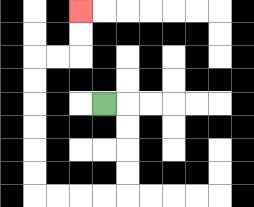{'start': '[4, 4]', 'end': '[3, 0]', 'path_directions': 'R,D,D,D,D,L,L,L,L,U,U,U,U,U,U,R,R,U,U', 'path_coordinates': '[[4, 4], [5, 4], [5, 5], [5, 6], [5, 7], [5, 8], [4, 8], [3, 8], [2, 8], [1, 8], [1, 7], [1, 6], [1, 5], [1, 4], [1, 3], [1, 2], [2, 2], [3, 2], [3, 1], [3, 0]]'}